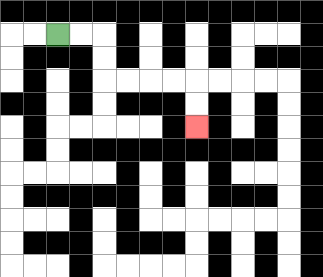{'start': '[2, 1]', 'end': '[8, 5]', 'path_directions': 'R,R,D,D,R,R,R,R,D,D', 'path_coordinates': '[[2, 1], [3, 1], [4, 1], [4, 2], [4, 3], [5, 3], [6, 3], [7, 3], [8, 3], [8, 4], [8, 5]]'}